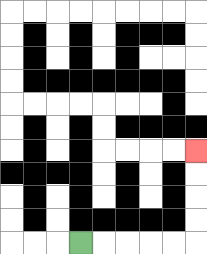{'start': '[3, 10]', 'end': '[8, 6]', 'path_directions': 'R,R,R,R,R,U,U,U,U', 'path_coordinates': '[[3, 10], [4, 10], [5, 10], [6, 10], [7, 10], [8, 10], [8, 9], [8, 8], [8, 7], [8, 6]]'}